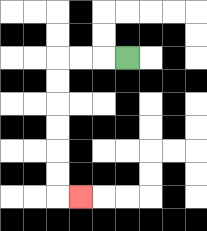{'start': '[5, 2]', 'end': '[3, 8]', 'path_directions': 'L,L,L,D,D,D,D,D,D,R', 'path_coordinates': '[[5, 2], [4, 2], [3, 2], [2, 2], [2, 3], [2, 4], [2, 5], [2, 6], [2, 7], [2, 8], [3, 8]]'}